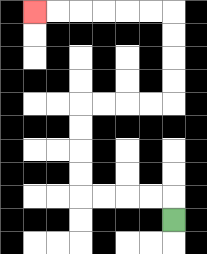{'start': '[7, 9]', 'end': '[1, 0]', 'path_directions': 'U,L,L,L,L,U,U,U,U,R,R,R,R,U,U,U,U,L,L,L,L,L,L', 'path_coordinates': '[[7, 9], [7, 8], [6, 8], [5, 8], [4, 8], [3, 8], [3, 7], [3, 6], [3, 5], [3, 4], [4, 4], [5, 4], [6, 4], [7, 4], [7, 3], [7, 2], [7, 1], [7, 0], [6, 0], [5, 0], [4, 0], [3, 0], [2, 0], [1, 0]]'}